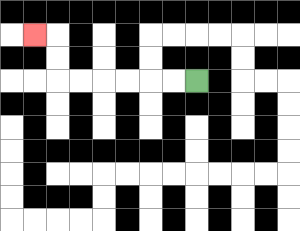{'start': '[8, 3]', 'end': '[1, 1]', 'path_directions': 'L,L,L,L,L,L,U,U,L', 'path_coordinates': '[[8, 3], [7, 3], [6, 3], [5, 3], [4, 3], [3, 3], [2, 3], [2, 2], [2, 1], [1, 1]]'}